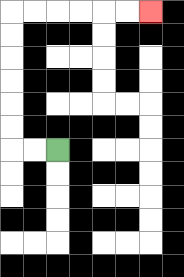{'start': '[2, 6]', 'end': '[6, 0]', 'path_directions': 'L,L,U,U,U,U,U,U,R,R,R,R,R,R', 'path_coordinates': '[[2, 6], [1, 6], [0, 6], [0, 5], [0, 4], [0, 3], [0, 2], [0, 1], [0, 0], [1, 0], [2, 0], [3, 0], [4, 0], [5, 0], [6, 0]]'}